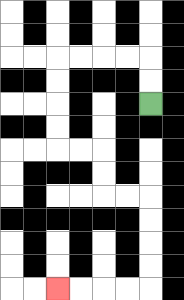{'start': '[6, 4]', 'end': '[2, 12]', 'path_directions': 'U,U,L,L,L,L,D,D,D,D,R,R,D,D,R,R,D,D,D,D,L,L,L,L', 'path_coordinates': '[[6, 4], [6, 3], [6, 2], [5, 2], [4, 2], [3, 2], [2, 2], [2, 3], [2, 4], [2, 5], [2, 6], [3, 6], [4, 6], [4, 7], [4, 8], [5, 8], [6, 8], [6, 9], [6, 10], [6, 11], [6, 12], [5, 12], [4, 12], [3, 12], [2, 12]]'}